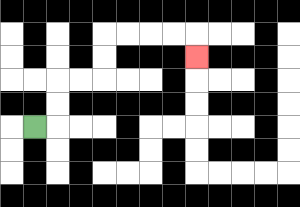{'start': '[1, 5]', 'end': '[8, 2]', 'path_directions': 'R,U,U,R,R,U,U,R,R,R,R,D', 'path_coordinates': '[[1, 5], [2, 5], [2, 4], [2, 3], [3, 3], [4, 3], [4, 2], [4, 1], [5, 1], [6, 1], [7, 1], [8, 1], [8, 2]]'}